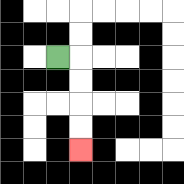{'start': '[2, 2]', 'end': '[3, 6]', 'path_directions': 'R,D,D,D,D', 'path_coordinates': '[[2, 2], [3, 2], [3, 3], [3, 4], [3, 5], [3, 6]]'}